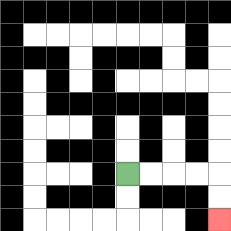{'start': '[5, 7]', 'end': '[9, 9]', 'path_directions': 'R,R,R,R,D,D', 'path_coordinates': '[[5, 7], [6, 7], [7, 7], [8, 7], [9, 7], [9, 8], [9, 9]]'}